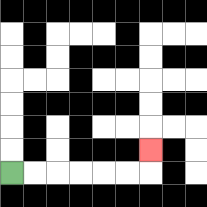{'start': '[0, 7]', 'end': '[6, 6]', 'path_directions': 'R,R,R,R,R,R,U', 'path_coordinates': '[[0, 7], [1, 7], [2, 7], [3, 7], [4, 7], [5, 7], [6, 7], [6, 6]]'}